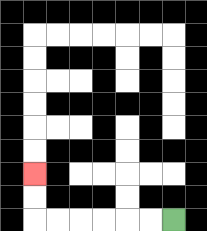{'start': '[7, 9]', 'end': '[1, 7]', 'path_directions': 'L,L,L,L,L,L,U,U', 'path_coordinates': '[[7, 9], [6, 9], [5, 9], [4, 9], [3, 9], [2, 9], [1, 9], [1, 8], [1, 7]]'}